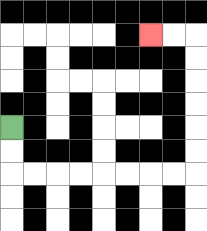{'start': '[0, 5]', 'end': '[6, 1]', 'path_directions': 'D,D,R,R,R,R,R,R,R,R,U,U,U,U,U,U,L,L', 'path_coordinates': '[[0, 5], [0, 6], [0, 7], [1, 7], [2, 7], [3, 7], [4, 7], [5, 7], [6, 7], [7, 7], [8, 7], [8, 6], [8, 5], [8, 4], [8, 3], [8, 2], [8, 1], [7, 1], [6, 1]]'}